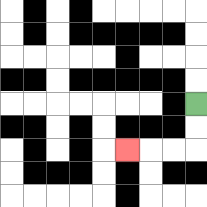{'start': '[8, 4]', 'end': '[5, 6]', 'path_directions': 'D,D,L,L,L', 'path_coordinates': '[[8, 4], [8, 5], [8, 6], [7, 6], [6, 6], [5, 6]]'}